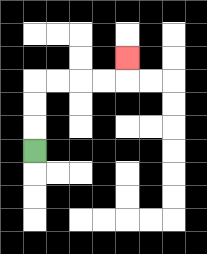{'start': '[1, 6]', 'end': '[5, 2]', 'path_directions': 'U,U,U,R,R,R,R,U', 'path_coordinates': '[[1, 6], [1, 5], [1, 4], [1, 3], [2, 3], [3, 3], [4, 3], [5, 3], [5, 2]]'}